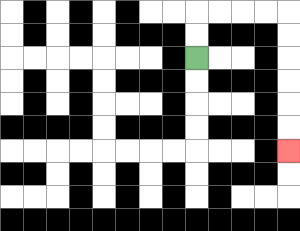{'start': '[8, 2]', 'end': '[12, 6]', 'path_directions': 'U,U,R,R,R,R,D,D,D,D,D,D', 'path_coordinates': '[[8, 2], [8, 1], [8, 0], [9, 0], [10, 0], [11, 0], [12, 0], [12, 1], [12, 2], [12, 3], [12, 4], [12, 5], [12, 6]]'}